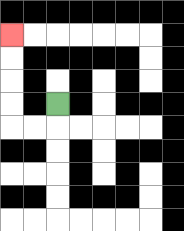{'start': '[2, 4]', 'end': '[0, 1]', 'path_directions': 'D,L,L,U,U,U,U', 'path_coordinates': '[[2, 4], [2, 5], [1, 5], [0, 5], [0, 4], [0, 3], [0, 2], [0, 1]]'}